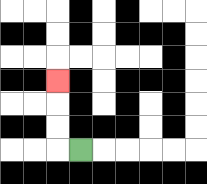{'start': '[3, 6]', 'end': '[2, 3]', 'path_directions': 'L,U,U,U', 'path_coordinates': '[[3, 6], [2, 6], [2, 5], [2, 4], [2, 3]]'}